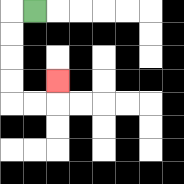{'start': '[1, 0]', 'end': '[2, 3]', 'path_directions': 'L,D,D,D,D,R,R,U', 'path_coordinates': '[[1, 0], [0, 0], [0, 1], [0, 2], [0, 3], [0, 4], [1, 4], [2, 4], [2, 3]]'}